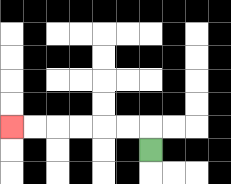{'start': '[6, 6]', 'end': '[0, 5]', 'path_directions': 'U,L,L,L,L,L,L', 'path_coordinates': '[[6, 6], [6, 5], [5, 5], [4, 5], [3, 5], [2, 5], [1, 5], [0, 5]]'}